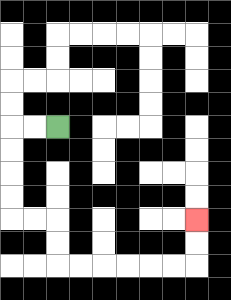{'start': '[2, 5]', 'end': '[8, 9]', 'path_directions': 'L,L,D,D,D,D,R,R,D,D,R,R,R,R,R,R,U,U', 'path_coordinates': '[[2, 5], [1, 5], [0, 5], [0, 6], [0, 7], [0, 8], [0, 9], [1, 9], [2, 9], [2, 10], [2, 11], [3, 11], [4, 11], [5, 11], [6, 11], [7, 11], [8, 11], [8, 10], [8, 9]]'}